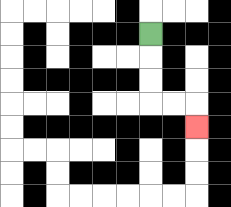{'start': '[6, 1]', 'end': '[8, 5]', 'path_directions': 'D,D,D,R,R,D', 'path_coordinates': '[[6, 1], [6, 2], [6, 3], [6, 4], [7, 4], [8, 4], [8, 5]]'}